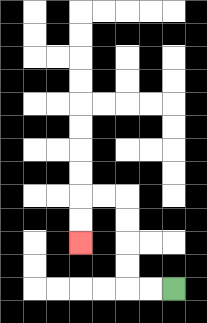{'start': '[7, 12]', 'end': '[3, 10]', 'path_directions': 'L,L,U,U,U,U,L,L,D,D', 'path_coordinates': '[[7, 12], [6, 12], [5, 12], [5, 11], [5, 10], [5, 9], [5, 8], [4, 8], [3, 8], [3, 9], [3, 10]]'}